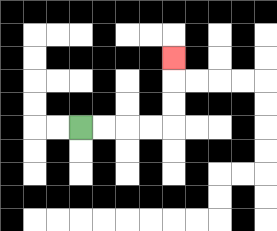{'start': '[3, 5]', 'end': '[7, 2]', 'path_directions': 'R,R,R,R,U,U,U', 'path_coordinates': '[[3, 5], [4, 5], [5, 5], [6, 5], [7, 5], [7, 4], [7, 3], [7, 2]]'}